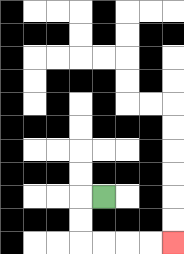{'start': '[4, 8]', 'end': '[7, 10]', 'path_directions': 'L,D,D,R,R,R,R', 'path_coordinates': '[[4, 8], [3, 8], [3, 9], [3, 10], [4, 10], [5, 10], [6, 10], [7, 10]]'}